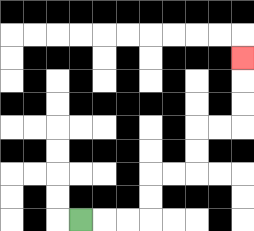{'start': '[3, 9]', 'end': '[10, 2]', 'path_directions': 'R,R,R,U,U,R,R,U,U,R,R,U,U,U', 'path_coordinates': '[[3, 9], [4, 9], [5, 9], [6, 9], [6, 8], [6, 7], [7, 7], [8, 7], [8, 6], [8, 5], [9, 5], [10, 5], [10, 4], [10, 3], [10, 2]]'}